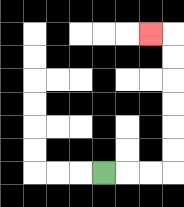{'start': '[4, 7]', 'end': '[6, 1]', 'path_directions': 'R,R,R,U,U,U,U,U,U,L', 'path_coordinates': '[[4, 7], [5, 7], [6, 7], [7, 7], [7, 6], [7, 5], [7, 4], [7, 3], [7, 2], [7, 1], [6, 1]]'}